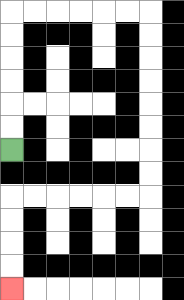{'start': '[0, 6]', 'end': '[0, 12]', 'path_directions': 'U,U,U,U,U,U,R,R,R,R,R,R,D,D,D,D,D,D,D,D,L,L,L,L,L,L,D,D,D,D', 'path_coordinates': '[[0, 6], [0, 5], [0, 4], [0, 3], [0, 2], [0, 1], [0, 0], [1, 0], [2, 0], [3, 0], [4, 0], [5, 0], [6, 0], [6, 1], [6, 2], [6, 3], [6, 4], [6, 5], [6, 6], [6, 7], [6, 8], [5, 8], [4, 8], [3, 8], [2, 8], [1, 8], [0, 8], [0, 9], [0, 10], [0, 11], [0, 12]]'}